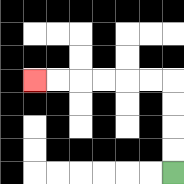{'start': '[7, 7]', 'end': '[1, 3]', 'path_directions': 'U,U,U,U,L,L,L,L,L,L', 'path_coordinates': '[[7, 7], [7, 6], [7, 5], [7, 4], [7, 3], [6, 3], [5, 3], [4, 3], [3, 3], [2, 3], [1, 3]]'}